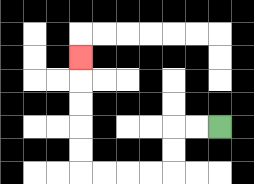{'start': '[9, 5]', 'end': '[3, 2]', 'path_directions': 'L,L,D,D,L,L,L,L,U,U,U,U,U', 'path_coordinates': '[[9, 5], [8, 5], [7, 5], [7, 6], [7, 7], [6, 7], [5, 7], [4, 7], [3, 7], [3, 6], [3, 5], [3, 4], [3, 3], [3, 2]]'}